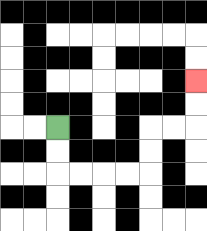{'start': '[2, 5]', 'end': '[8, 3]', 'path_directions': 'D,D,R,R,R,R,U,U,R,R,U,U', 'path_coordinates': '[[2, 5], [2, 6], [2, 7], [3, 7], [4, 7], [5, 7], [6, 7], [6, 6], [6, 5], [7, 5], [8, 5], [8, 4], [8, 3]]'}